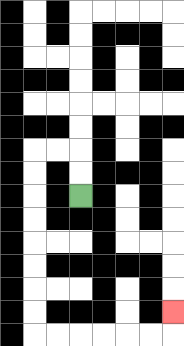{'start': '[3, 8]', 'end': '[7, 13]', 'path_directions': 'U,U,L,L,D,D,D,D,D,D,D,D,R,R,R,R,R,R,U', 'path_coordinates': '[[3, 8], [3, 7], [3, 6], [2, 6], [1, 6], [1, 7], [1, 8], [1, 9], [1, 10], [1, 11], [1, 12], [1, 13], [1, 14], [2, 14], [3, 14], [4, 14], [5, 14], [6, 14], [7, 14], [7, 13]]'}